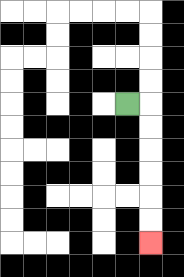{'start': '[5, 4]', 'end': '[6, 10]', 'path_directions': 'R,D,D,D,D,D,D', 'path_coordinates': '[[5, 4], [6, 4], [6, 5], [6, 6], [6, 7], [6, 8], [6, 9], [6, 10]]'}